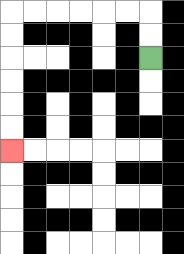{'start': '[6, 2]', 'end': '[0, 6]', 'path_directions': 'U,U,L,L,L,L,L,L,D,D,D,D,D,D', 'path_coordinates': '[[6, 2], [6, 1], [6, 0], [5, 0], [4, 0], [3, 0], [2, 0], [1, 0], [0, 0], [0, 1], [0, 2], [0, 3], [0, 4], [0, 5], [0, 6]]'}